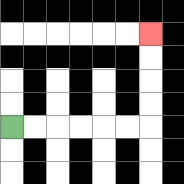{'start': '[0, 5]', 'end': '[6, 1]', 'path_directions': 'R,R,R,R,R,R,U,U,U,U', 'path_coordinates': '[[0, 5], [1, 5], [2, 5], [3, 5], [4, 5], [5, 5], [6, 5], [6, 4], [6, 3], [6, 2], [6, 1]]'}